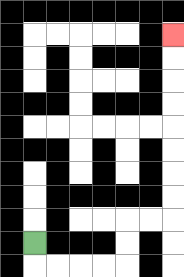{'start': '[1, 10]', 'end': '[7, 1]', 'path_directions': 'D,R,R,R,R,U,U,R,R,U,U,U,U,U,U,U,U', 'path_coordinates': '[[1, 10], [1, 11], [2, 11], [3, 11], [4, 11], [5, 11], [5, 10], [5, 9], [6, 9], [7, 9], [7, 8], [7, 7], [7, 6], [7, 5], [7, 4], [7, 3], [7, 2], [7, 1]]'}